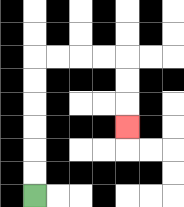{'start': '[1, 8]', 'end': '[5, 5]', 'path_directions': 'U,U,U,U,U,U,R,R,R,R,D,D,D', 'path_coordinates': '[[1, 8], [1, 7], [1, 6], [1, 5], [1, 4], [1, 3], [1, 2], [2, 2], [3, 2], [4, 2], [5, 2], [5, 3], [5, 4], [5, 5]]'}